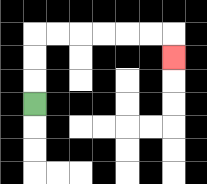{'start': '[1, 4]', 'end': '[7, 2]', 'path_directions': 'U,U,U,R,R,R,R,R,R,D', 'path_coordinates': '[[1, 4], [1, 3], [1, 2], [1, 1], [2, 1], [3, 1], [4, 1], [5, 1], [6, 1], [7, 1], [7, 2]]'}